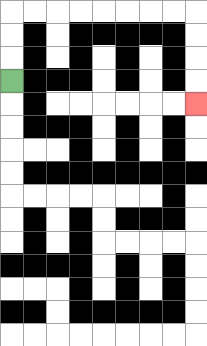{'start': '[0, 3]', 'end': '[8, 4]', 'path_directions': 'U,U,U,R,R,R,R,R,R,R,R,D,D,D,D', 'path_coordinates': '[[0, 3], [0, 2], [0, 1], [0, 0], [1, 0], [2, 0], [3, 0], [4, 0], [5, 0], [6, 0], [7, 0], [8, 0], [8, 1], [8, 2], [8, 3], [8, 4]]'}